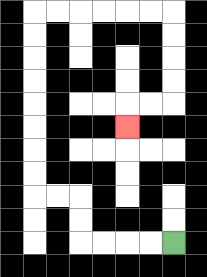{'start': '[7, 10]', 'end': '[5, 5]', 'path_directions': 'L,L,L,L,U,U,L,L,U,U,U,U,U,U,U,U,R,R,R,R,R,R,D,D,D,D,L,L,D', 'path_coordinates': '[[7, 10], [6, 10], [5, 10], [4, 10], [3, 10], [3, 9], [3, 8], [2, 8], [1, 8], [1, 7], [1, 6], [1, 5], [1, 4], [1, 3], [1, 2], [1, 1], [1, 0], [2, 0], [3, 0], [4, 0], [5, 0], [6, 0], [7, 0], [7, 1], [7, 2], [7, 3], [7, 4], [6, 4], [5, 4], [5, 5]]'}